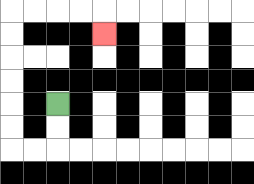{'start': '[2, 4]', 'end': '[4, 1]', 'path_directions': 'D,D,L,L,U,U,U,U,U,U,R,R,R,R,D', 'path_coordinates': '[[2, 4], [2, 5], [2, 6], [1, 6], [0, 6], [0, 5], [0, 4], [0, 3], [0, 2], [0, 1], [0, 0], [1, 0], [2, 0], [3, 0], [4, 0], [4, 1]]'}